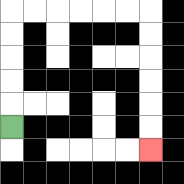{'start': '[0, 5]', 'end': '[6, 6]', 'path_directions': 'U,U,U,U,U,R,R,R,R,R,R,D,D,D,D,D,D', 'path_coordinates': '[[0, 5], [0, 4], [0, 3], [0, 2], [0, 1], [0, 0], [1, 0], [2, 0], [3, 0], [4, 0], [5, 0], [6, 0], [6, 1], [6, 2], [6, 3], [6, 4], [6, 5], [6, 6]]'}